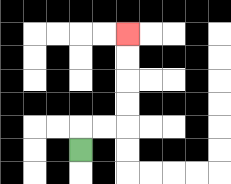{'start': '[3, 6]', 'end': '[5, 1]', 'path_directions': 'U,R,R,U,U,U,U', 'path_coordinates': '[[3, 6], [3, 5], [4, 5], [5, 5], [5, 4], [5, 3], [5, 2], [5, 1]]'}